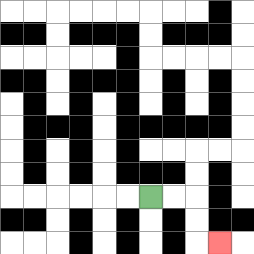{'start': '[6, 8]', 'end': '[9, 10]', 'path_directions': 'R,R,D,D,R', 'path_coordinates': '[[6, 8], [7, 8], [8, 8], [8, 9], [8, 10], [9, 10]]'}